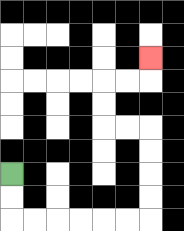{'start': '[0, 7]', 'end': '[6, 2]', 'path_directions': 'D,D,R,R,R,R,R,R,U,U,U,U,L,L,U,U,R,R,U', 'path_coordinates': '[[0, 7], [0, 8], [0, 9], [1, 9], [2, 9], [3, 9], [4, 9], [5, 9], [6, 9], [6, 8], [6, 7], [6, 6], [6, 5], [5, 5], [4, 5], [4, 4], [4, 3], [5, 3], [6, 3], [6, 2]]'}